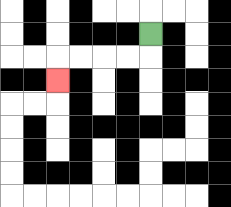{'start': '[6, 1]', 'end': '[2, 3]', 'path_directions': 'D,L,L,L,L,D', 'path_coordinates': '[[6, 1], [6, 2], [5, 2], [4, 2], [3, 2], [2, 2], [2, 3]]'}